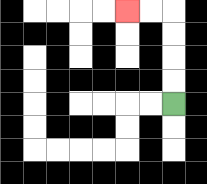{'start': '[7, 4]', 'end': '[5, 0]', 'path_directions': 'U,U,U,U,L,L', 'path_coordinates': '[[7, 4], [7, 3], [7, 2], [7, 1], [7, 0], [6, 0], [5, 0]]'}